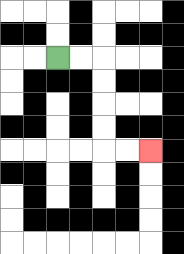{'start': '[2, 2]', 'end': '[6, 6]', 'path_directions': 'R,R,D,D,D,D,R,R', 'path_coordinates': '[[2, 2], [3, 2], [4, 2], [4, 3], [4, 4], [4, 5], [4, 6], [5, 6], [6, 6]]'}